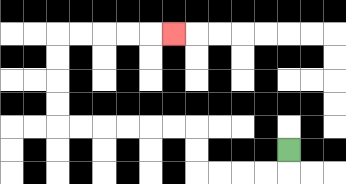{'start': '[12, 6]', 'end': '[7, 1]', 'path_directions': 'D,L,L,L,L,U,U,L,L,L,L,L,L,U,U,U,U,R,R,R,R,R', 'path_coordinates': '[[12, 6], [12, 7], [11, 7], [10, 7], [9, 7], [8, 7], [8, 6], [8, 5], [7, 5], [6, 5], [5, 5], [4, 5], [3, 5], [2, 5], [2, 4], [2, 3], [2, 2], [2, 1], [3, 1], [4, 1], [5, 1], [6, 1], [7, 1]]'}